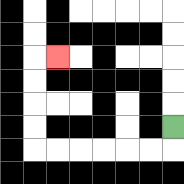{'start': '[7, 5]', 'end': '[2, 2]', 'path_directions': 'D,L,L,L,L,L,L,U,U,U,U,R', 'path_coordinates': '[[7, 5], [7, 6], [6, 6], [5, 6], [4, 6], [3, 6], [2, 6], [1, 6], [1, 5], [1, 4], [1, 3], [1, 2], [2, 2]]'}